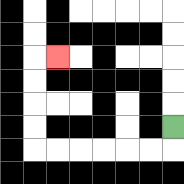{'start': '[7, 5]', 'end': '[2, 2]', 'path_directions': 'D,L,L,L,L,L,L,U,U,U,U,R', 'path_coordinates': '[[7, 5], [7, 6], [6, 6], [5, 6], [4, 6], [3, 6], [2, 6], [1, 6], [1, 5], [1, 4], [1, 3], [1, 2], [2, 2]]'}